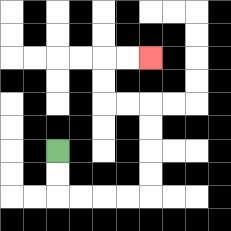{'start': '[2, 6]', 'end': '[6, 2]', 'path_directions': 'D,D,R,R,R,R,U,U,U,U,L,L,U,U,R,R', 'path_coordinates': '[[2, 6], [2, 7], [2, 8], [3, 8], [4, 8], [5, 8], [6, 8], [6, 7], [6, 6], [6, 5], [6, 4], [5, 4], [4, 4], [4, 3], [4, 2], [5, 2], [6, 2]]'}